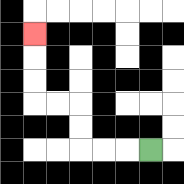{'start': '[6, 6]', 'end': '[1, 1]', 'path_directions': 'L,L,L,U,U,L,L,U,U,U', 'path_coordinates': '[[6, 6], [5, 6], [4, 6], [3, 6], [3, 5], [3, 4], [2, 4], [1, 4], [1, 3], [1, 2], [1, 1]]'}